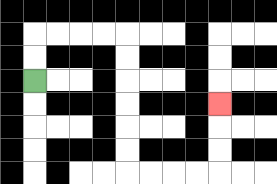{'start': '[1, 3]', 'end': '[9, 4]', 'path_directions': 'U,U,R,R,R,R,D,D,D,D,D,D,R,R,R,R,U,U,U', 'path_coordinates': '[[1, 3], [1, 2], [1, 1], [2, 1], [3, 1], [4, 1], [5, 1], [5, 2], [5, 3], [5, 4], [5, 5], [5, 6], [5, 7], [6, 7], [7, 7], [8, 7], [9, 7], [9, 6], [9, 5], [9, 4]]'}